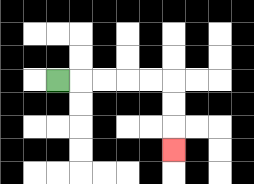{'start': '[2, 3]', 'end': '[7, 6]', 'path_directions': 'R,R,R,R,R,D,D,D', 'path_coordinates': '[[2, 3], [3, 3], [4, 3], [5, 3], [6, 3], [7, 3], [7, 4], [7, 5], [7, 6]]'}